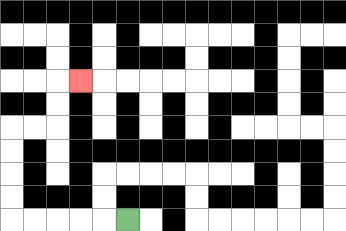{'start': '[5, 9]', 'end': '[3, 3]', 'path_directions': 'L,L,L,L,L,U,U,U,U,R,R,U,U,R', 'path_coordinates': '[[5, 9], [4, 9], [3, 9], [2, 9], [1, 9], [0, 9], [0, 8], [0, 7], [0, 6], [0, 5], [1, 5], [2, 5], [2, 4], [2, 3], [3, 3]]'}